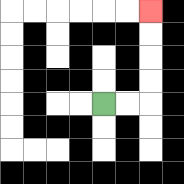{'start': '[4, 4]', 'end': '[6, 0]', 'path_directions': 'R,R,U,U,U,U', 'path_coordinates': '[[4, 4], [5, 4], [6, 4], [6, 3], [6, 2], [6, 1], [6, 0]]'}